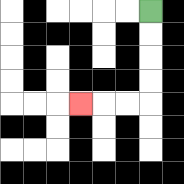{'start': '[6, 0]', 'end': '[3, 4]', 'path_directions': 'D,D,D,D,L,L,L', 'path_coordinates': '[[6, 0], [6, 1], [6, 2], [6, 3], [6, 4], [5, 4], [4, 4], [3, 4]]'}